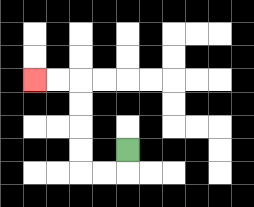{'start': '[5, 6]', 'end': '[1, 3]', 'path_directions': 'D,L,L,U,U,U,U,L,L', 'path_coordinates': '[[5, 6], [5, 7], [4, 7], [3, 7], [3, 6], [3, 5], [3, 4], [3, 3], [2, 3], [1, 3]]'}